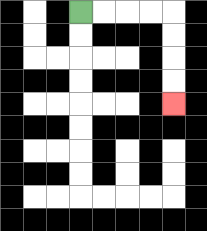{'start': '[3, 0]', 'end': '[7, 4]', 'path_directions': 'R,R,R,R,D,D,D,D', 'path_coordinates': '[[3, 0], [4, 0], [5, 0], [6, 0], [7, 0], [7, 1], [7, 2], [7, 3], [7, 4]]'}